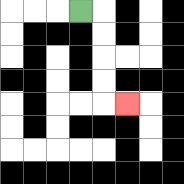{'start': '[3, 0]', 'end': '[5, 4]', 'path_directions': 'R,D,D,D,D,R', 'path_coordinates': '[[3, 0], [4, 0], [4, 1], [4, 2], [4, 3], [4, 4], [5, 4]]'}